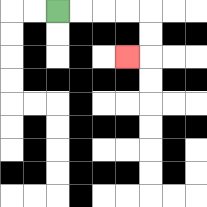{'start': '[2, 0]', 'end': '[5, 2]', 'path_directions': 'R,R,R,R,D,D,L', 'path_coordinates': '[[2, 0], [3, 0], [4, 0], [5, 0], [6, 0], [6, 1], [6, 2], [5, 2]]'}